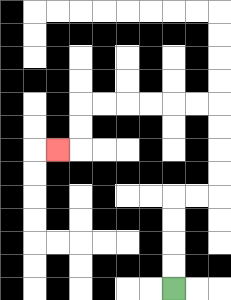{'start': '[7, 12]', 'end': '[2, 6]', 'path_directions': 'U,U,U,U,R,R,U,U,U,U,L,L,L,L,L,L,D,D,L', 'path_coordinates': '[[7, 12], [7, 11], [7, 10], [7, 9], [7, 8], [8, 8], [9, 8], [9, 7], [9, 6], [9, 5], [9, 4], [8, 4], [7, 4], [6, 4], [5, 4], [4, 4], [3, 4], [3, 5], [3, 6], [2, 6]]'}